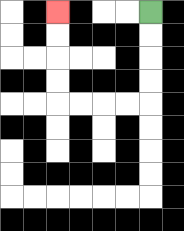{'start': '[6, 0]', 'end': '[2, 0]', 'path_directions': 'D,D,D,D,L,L,L,L,U,U,U,U', 'path_coordinates': '[[6, 0], [6, 1], [6, 2], [6, 3], [6, 4], [5, 4], [4, 4], [3, 4], [2, 4], [2, 3], [2, 2], [2, 1], [2, 0]]'}